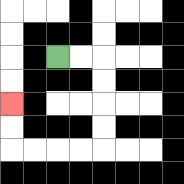{'start': '[2, 2]', 'end': '[0, 4]', 'path_directions': 'R,R,D,D,D,D,L,L,L,L,U,U', 'path_coordinates': '[[2, 2], [3, 2], [4, 2], [4, 3], [4, 4], [4, 5], [4, 6], [3, 6], [2, 6], [1, 6], [0, 6], [0, 5], [0, 4]]'}